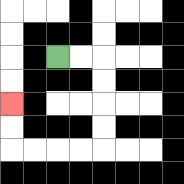{'start': '[2, 2]', 'end': '[0, 4]', 'path_directions': 'R,R,D,D,D,D,L,L,L,L,U,U', 'path_coordinates': '[[2, 2], [3, 2], [4, 2], [4, 3], [4, 4], [4, 5], [4, 6], [3, 6], [2, 6], [1, 6], [0, 6], [0, 5], [0, 4]]'}